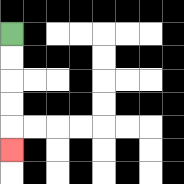{'start': '[0, 1]', 'end': '[0, 6]', 'path_directions': 'D,D,D,D,D', 'path_coordinates': '[[0, 1], [0, 2], [0, 3], [0, 4], [0, 5], [0, 6]]'}